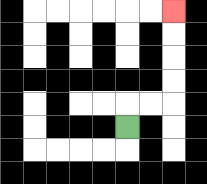{'start': '[5, 5]', 'end': '[7, 0]', 'path_directions': 'U,R,R,U,U,U,U', 'path_coordinates': '[[5, 5], [5, 4], [6, 4], [7, 4], [7, 3], [7, 2], [7, 1], [7, 0]]'}